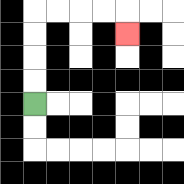{'start': '[1, 4]', 'end': '[5, 1]', 'path_directions': 'U,U,U,U,R,R,R,R,D', 'path_coordinates': '[[1, 4], [1, 3], [1, 2], [1, 1], [1, 0], [2, 0], [3, 0], [4, 0], [5, 0], [5, 1]]'}